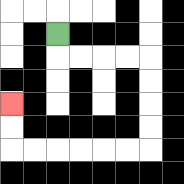{'start': '[2, 1]', 'end': '[0, 4]', 'path_directions': 'D,R,R,R,R,D,D,D,D,L,L,L,L,L,L,U,U', 'path_coordinates': '[[2, 1], [2, 2], [3, 2], [4, 2], [5, 2], [6, 2], [6, 3], [6, 4], [6, 5], [6, 6], [5, 6], [4, 6], [3, 6], [2, 6], [1, 6], [0, 6], [0, 5], [0, 4]]'}